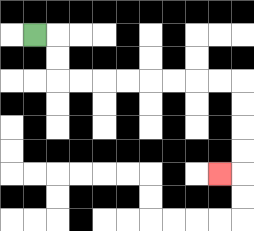{'start': '[1, 1]', 'end': '[9, 7]', 'path_directions': 'R,D,D,R,R,R,R,R,R,R,R,D,D,D,D,L', 'path_coordinates': '[[1, 1], [2, 1], [2, 2], [2, 3], [3, 3], [4, 3], [5, 3], [6, 3], [7, 3], [8, 3], [9, 3], [10, 3], [10, 4], [10, 5], [10, 6], [10, 7], [9, 7]]'}